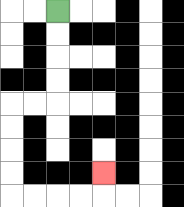{'start': '[2, 0]', 'end': '[4, 7]', 'path_directions': 'D,D,D,D,L,L,D,D,D,D,R,R,R,R,U', 'path_coordinates': '[[2, 0], [2, 1], [2, 2], [2, 3], [2, 4], [1, 4], [0, 4], [0, 5], [0, 6], [0, 7], [0, 8], [1, 8], [2, 8], [3, 8], [4, 8], [4, 7]]'}